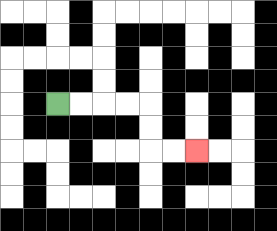{'start': '[2, 4]', 'end': '[8, 6]', 'path_directions': 'R,R,R,R,D,D,R,R', 'path_coordinates': '[[2, 4], [3, 4], [4, 4], [5, 4], [6, 4], [6, 5], [6, 6], [7, 6], [8, 6]]'}